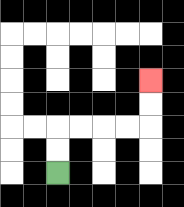{'start': '[2, 7]', 'end': '[6, 3]', 'path_directions': 'U,U,R,R,R,R,U,U', 'path_coordinates': '[[2, 7], [2, 6], [2, 5], [3, 5], [4, 5], [5, 5], [6, 5], [6, 4], [6, 3]]'}